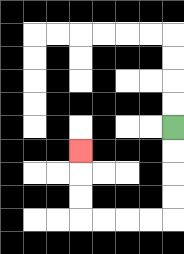{'start': '[7, 5]', 'end': '[3, 6]', 'path_directions': 'D,D,D,D,L,L,L,L,U,U,U', 'path_coordinates': '[[7, 5], [7, 6], [7, 7], [7, 8], [7, 9], [6, 9], [5, 9], [4, 9], [3, 9], [3, 8], [3, 7], [3, 6]]'}